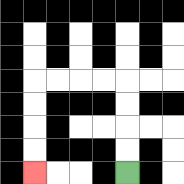{'start': '[5, 7]', 'end': '[1, 7]', 'path_directions': 'U,U,U,U,L,L,L,L,D,D,D,D', 'path_coordinates': '[[5, 7], [5, 6], [5, 5], [5, 4], [5, 3], [4, 3], [3, 3], [2, 3], [1, 3], [1, 4], [1, 5], [1, 6], [1, 7]]'}